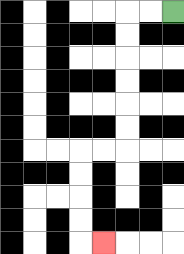{'start': '[7, 0]', 'end': '[4, 10]', 'path_directions': 'L,L,D,D,D,D,D,D,L,L,D,D,D,D,R', 'path_coordinates': '[[7, 0], [6, 0], [5, 0], [5, 1], [5, 2], [5, 3], [5, 4], [5, 5], [5, 6], [4, 6], [3, 6], [3, 7], [3, 8], [3, 9], [3, 10], [4, 10]]'}